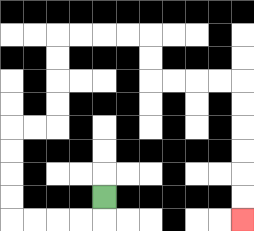{'start': '[4, 8]', 'end': '[10, 9]', 'path_directions': 'D,L,L,L,L,U,U,U,U,R,R,U,U,U,U,R,R,R,R,D,D,R,R,R,R,D,D,D,D,D,D', 'path_coordinates': '[[4, 8], [4, 9], [3, 9], [2, 9], [1, 9], [0, 9], [0, 8], [0, 7], [0, 6], [0, 5], [1, 5], [2, 5], [2, 4], [2, 3], [2, 2], [2, 1], [3, 1], [4, 1], [5, 1], [6, 1], [6, 2], [6, 3], [7, 3], [8, 3], [9, 3], [10, 3], [10, 4], [10, 5], [10, 6], [10, 7], [10, 8], [10, 9]]'}